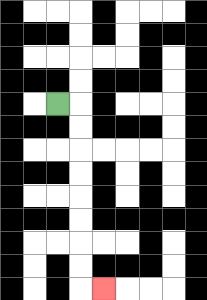{'start': '[2, 4]', 'end': '[4, 12]', 'path_directions': 'R,D,D,D,D,D,D,D,D,R', 'path_coordinates': '[[2, 4], [3, 4], [3, 5], [3, 6], [3, 7], [3, 8], [3, 9], [3, 10], [3, 11], [3, 12], [4, 12]]'}